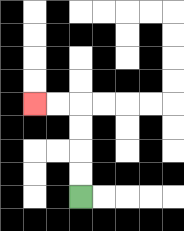{'start': '[3, 8]', 'end': '[1, 4]', 'path_directions': 'U,U,U,U,L,L', 'path_coordinates': '[[3, 8], [3, 7], [3, 6], [3, 5], [3, 4], [2, 4], [1, 4]]'}